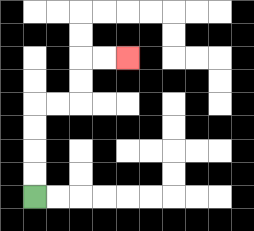{'start': '[1, 8]', 'end': '[5, 2]', 'path_directions': 'U,U,U,U,R,R,U,U,R,R', 'path_coordinates': '[[1, 8], [1, 7], [1, 6], [1, 5], [1, 4], [2, 4], [3, 4], [3, 3], [3, 2], [4, 2], [5, 2]]'}